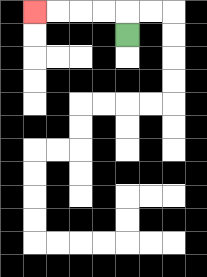{'start': '[5, 1]', 'end': '[1, 0]', 'path_directions': 'U,L,L,L,L', 'path_coordinates': '[[5, 1], [5, 0], [4, 0], [3, 0], [2, 0], [1, 0]]'}